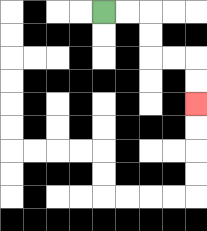{'start': '[4, 0]', 'end': '[8, 4]', 'path_directions': 'R,R,D,D,R,R,D,D', 'path_coordinates': '[[4, 0], [5, 0], [6, 0], [6, 1], [6, 2], [7, 2], [8, 2], [8, 3], [8, 4]]'}